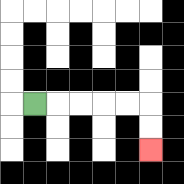{'start': '[1, 4]', 'end': '[6, 6]', 'path_directions': 'R,R,R,R,R,D,D', 'path_coordinates': '[[1, 4], [2, 4], [3, 4], [4, 4], [5, 4], [6, 4], [6, 5], [6, 6]]'}